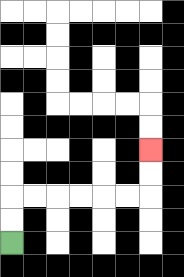{'start': '[0, 10]', 'end': '[6, 6]', 'path_directions': 'U,U,R,R,R,R,R,R,U,U', 'path_coordinates': '[[0, 10], [0, 9], [0, 8], [1, 8], [2, 8], [3, 8], [4, 8], [5, 8], [6, 8], [6, 7], [6, 6]]'}